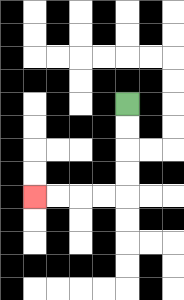{'start': '[5, 4]', 'end': '[1, 8]', 'path_directions': 'D,D,D,D,L,L,L,L', 'path_coordinates': '[[5, 4], [5, 5], [5, 6], [5, 7], [5, 8], [4, 8], [3, 8], [2, 8], [1, 8]]'}